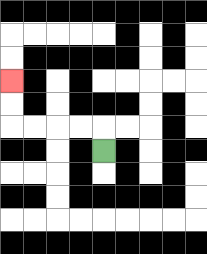{'start': '[4, 6]', 'end': '[0, 3]', 'path_directions': 'U,L,L,L,L,U,U', 'path_coordinates': '[[4, 6], [4, 5], [3, 5], [2, 5], [1, 5], [0, 5], [0, 4], [0, 3]]'}